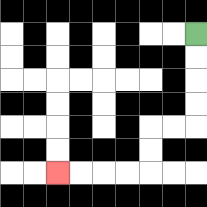{'start': '[8, 1]', 'end': '[2, 7]', 'path_directions': 'D,D,D,D,L,L,D,D,L,L,L,L', 'path_coordinates': '[[8, 1], [8, 2], [8, 3], [8, 4], [8, 5], [7, 5], [6, 5], [6, 6], [6, 7], [5, 7], [4, 7], [3, 7], [2, 7]]'}